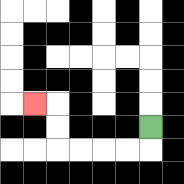{'start': '[6, 5]', 'end': '[1, 4]', 'path_directions': 'D,L,L,L,L,U,U,L', 'path_coordinates': '[[6, 5], [6, 6], [5, 6], [4, 6], [3, 6], [2, 6], [2, 5], [2, 4], [1, 4]]'}